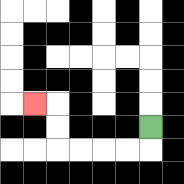{'start': '[6, 5]', 'end': '[1, 4]', 'path_directions': 'D,L,L,L,L,U,U,L', 'path_coordinates': '[[6, 5], [6, 6], [5, 6], [4, 6], [3, 6], [2, 6], [2, 5], [2, 4], [1, 4]]'}